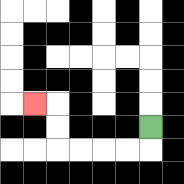{'start': '[6, 5]', 'end': '[1, 4]', 'path_directions': 'D,L,L,L,L,U,U,L', 'path_coordinates': '[[6, 5], [6, 6], [5, 6], [4, 6], [3, 6], [2, 6], [2, 5], [2, 4], [1, 4]]'}